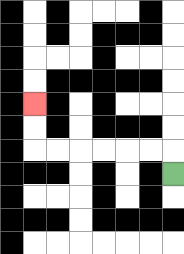{'start': '[7, 7]', 'end': '[1, 4]', 'path_directions': 'U,L,L,L,L,L,L,U,U', 'path_coordinates': '[[7, 7], [7, 6], [6, 6], [5, 6], [4, 6], [3, 6], [2, 6], [1, 6], [1, 5], [1, 4]]'}